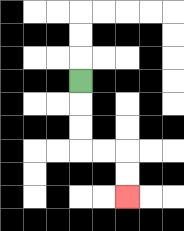{'start': '[3, 3]', 'end': '[5, 8]', 'path_directions': 'D,D,D,R,R,D,D', 'path_coordinates': '[[3, 3], [3, 4], [3, 5], [3, 6], [4, 6], [5, 6], [5, 7], [5, 8]]'}